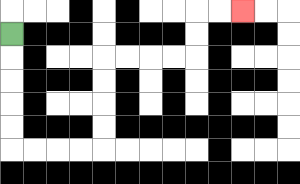{'start': '[0, 1]', 'end': '[10, 0]', 'path_directions': 'D,D,D,D,D,R,R,R,R,U,U,U,U,R,R,R,R,U,U,R,R', 'path_coordinates': '[[0, 1], [0, 2], [0, 3], [0, 4], [0, 5], [0, 6], [1, 6], [2, 6], [3, 6], [4, 6], [4, 5], [4, 4], [4, 3], [4, 2], [5, 2], [6, 2], [7, 2], [8, 2], [8, 1], [8, 0], [9, 0], [10, 0]]'}